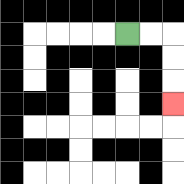{'start': '[5, 1]', 'end': '[7, 4]', 'path_directions': 'R,R,D,D,D', 'path_coordinates': '[[5, 1], [6, 1], [7, 1], [7, 2], [7, 3], [7, 4]]'}